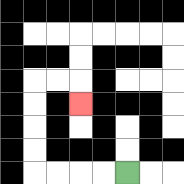{'start': '[5, 7]', 'end': '[3, 4]', 'path_directions': 'L,L,L,L,U,U,U,U,R,R,D', 'path_coordinates': '[[5, 7], [4, 7], [3, 7], [2, 7], [1, 7], [1, 6], [1, 5], [1, 4], [1, 3], [2, 3], [3, 3], [3, 4]]'}